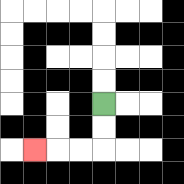{'start': '[4, 4]', 'end': '[1, 6]', 'path_directions': 'D,D,L,L,L', 'path_coordinates': '[[4, 4], [4, 5], [4, 6], [3, 6], [2, 6], [1, 6]]'}